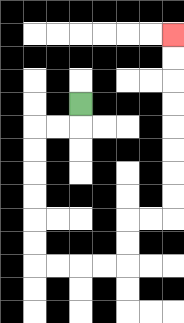{'start': '[3, 4]', 'end': '[7, 1]', 'path_directions': 'D,L,L,D,D,D,D,D,D,R,R,R,R,U,U,R,R,U,U,U,U,U,U,U,U', 'path_coordinates': '[[3, 4], [3, 5], [2, 5], [1, 5], [1, 6], [1, 7], [1, 8], [1, 9], [1, 10], [1, 11], [2, 11], [3, 11], [4, 11], [5, 11], [5, 10], [5, 9], [6, 9], [7, 9], [7, 8], [7, 7], [7, 6], [7, 5], [7, 4], [7, 3], [7, 2], [7, 1]]'}